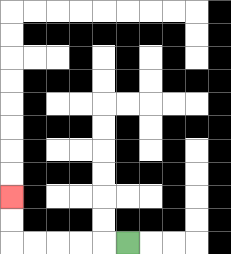{'start': '[5, 10]', 'end': '[0, 8]', 'path_directions': 'L,L,L,L,L,U,U', 'path_coordinates': '[[5, 10], [4, 10], [3, 10], [2, 10], [1, 10], [0, 10], [0, 9], [0, 8]]'}